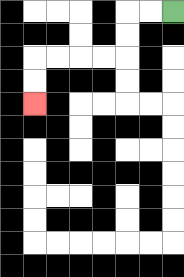{'start': '[7, 0]', 'end': '[1, 4]', 'path_directions': 'L,L,D,D,L,L,L,L,D,D', 'path_coordinates': '[[7, 0], [6, 0], [5, 0], [5, 1], [5, 2], [4, 2], [3, 2], [2, 2], [1, 2], [1, 3], [1, 4]]'}